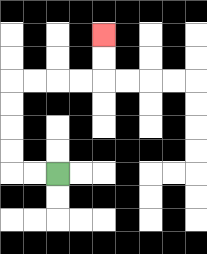{'start': '[2, 7]', 'end': '[4, 1]', 'path_directions': 'L,L,U,U,U,U,R,R,R,R,U,U', 'path_coordinates': '[[2, 7], [1, 7], [0, 7], [0, 6], [0, 5], [0, 4], [0, 3], [1, 3], [2, 3], [3, 3], [4, 3], [4, 2], [4, 1]]'}